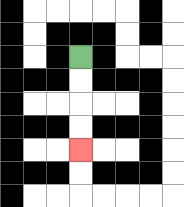{'start': '[3, 2]', 'end': '[3, 6]', 'path_directions': 'D,D,D,D', 'path_coordinates': '[[3, 2], [3, 3], [3, 4], [3, 5], [3, 6]]'}